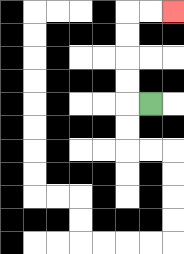{'start': '[6, 4]', 'end': '[7, 0]', 'path_directions': 'L,U,U,U,U,R,R', 'path_coordinates': '[[6, 4], [5, 4], [5, 3], [5, 2], [5, 1], [5, 0], [6, 0], [7, 0]]'}